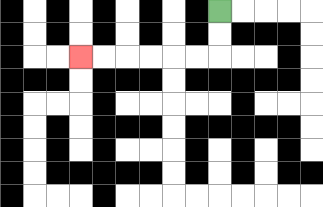{'start': '[9, 0]', 'end': '[3, 2]', 'path_directions': 'D,D,L,L,L,L,L,L', 'path_coordinates': '[[9, 0], [9, 1], [9, 2], [8, 2], [7, 2], [6, 2], [5, 2], [4, 2], [3, 2]]'}